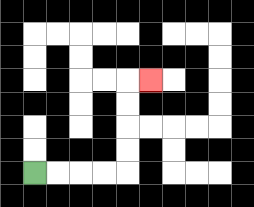{'start': '[1, 7]', 'end': '[6, 3]', 'path_directions': 'R,R,R,R,U,U,U,U,R', 'path_coordinates': '[[1, 7], [2, 7], [3, 7], [4, 7], [5, 7], [5, 6], [5, 5], [5, 4], [5, 3], [6, 3]]'}